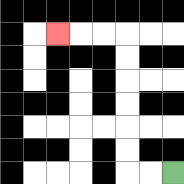{'start': '[7, 7]', 'end': '[2, 1]', 'path_directions': 'L,L,U,U,U,U,U,U,L,L,L', 'path_coordinates': '[[7, 7], [6, 7], [5, 7], [5, 6], [5, 5], [5, 4], [5, 3], [5, 2], [5, 1], [4, 1], [3, 1], [2, 1]]'}